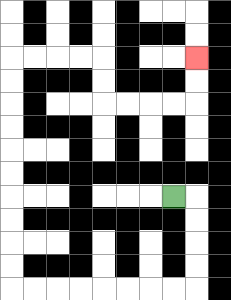{'start': '[7, 8]', 'end': '[8, 2]', 'path_directions': 'R,D,D,D,D,L,L,L,L,L,L,L,L,U,U,U,U,U,U,U,U,U,U,R,R,R,R,D,D,R,R,R,R,U,U', 'path_coordinates': '[[7, 8], [8, 8], [8, 9], [8, 10], [8, 11], [8, 12], [7, 12], [6, 12], [5, 12], [4, 12], [3, 12], [2, 12], [1, 12], [0, 12], [0, 11], [0, 10], [0, 9], [0, 8], [0, 7], [0, 6], [0, 5], [0, 4], [0, 3], [0, 2], [1, 2], [2, 2], [3, 2], [4, 2], [4, 3], [4, 4], [5, 4], [6, 4], [7, 4], [8, 4], [8, 3], [8, 2]]'}